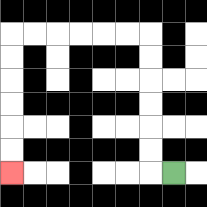{'start': '[7, 7]', 'end': '[0, 7]', 'path_directions': 'L,U,U,U,U,U,U,L,L,L,L,L,L,D,D,D,D,D,D', 'path_coordinates': '[[7, 7], [6, 7], [6, 6], [6, 5], [6, 4], [6, 3], [6, 2], [6, 1], [5, 1], [4, 1], [3, 1], [2, 1], [1, 1], [0, 1], [0, 2], [0, 3], [0, 4], [0, 5], [0, 6], [0, 7]]'}